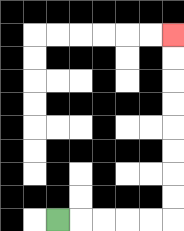{'start': '[2, 9]', 'end': '[7, 1]', 'path_directions': 'R,R,R,R,R,U,U,U,U,U,U,U,U', 'path_coordinates': '[[2, 9], [3, 9], [4, 9], [5, 9], [6, 9], [7, 9], [7, 8], [7, 7], [7, 6], [7, 5], [7, 4], [7, 3], [7, 2], [7, 1]]'}